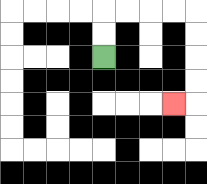{'start': '[4, 2]', 'end': '[7, 4]', 'path_directions': 'U,U,R,R,R,R,D,D,D,D,L', 'path_coordinates': '[[4, 2], [4, 1], [4, 0], [5, 0], [6, 0], [7, 0], [8, 0], [8, 1], [8, 2], [8, 3], [8, 4], [7, 4]]'}